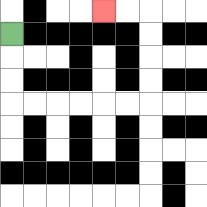{'start': '[0, 1]', 'end': '[4, 0]', 'path_directions': 'D,D,D,R,R,R,R,R,R,U,U,U,U,L,L', 'path_coordinates': '[[0, 1], [0, 2], [0, 3], [0, 4], [1, 4], [2, 4], [3, 4], [4, 4], [5, 4], [6, 4], [6, 3], [6, 2], [6, 1], [6, 0], [5, 0], [4, 0]]'}